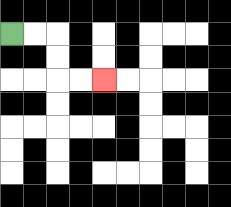{'start': '[0, 1]', 'end': '[4, 3]', 'path_directions': 'R,R,D,D,R,R', 'path_coordinates': '[[0, 1], [1, 1], [2, 1], [2, 2], [2, 3], [3, 3], [4, 3]]'}